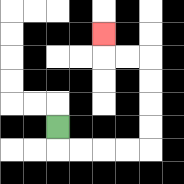{'start': '[2, 5]', 'end': '[4, 1]', 'path_directions': 'D,R,R,R,R,U,U,U,U,L,L,U', 'path_coordinates': '[[2, 5], [2, 6], [3, 6], [4, 6], [5, 6], [6, 6], [6, 5], [6, 4], [6, 3], [6, 2], [5, 2], [4, 2], [4, 1]]'}